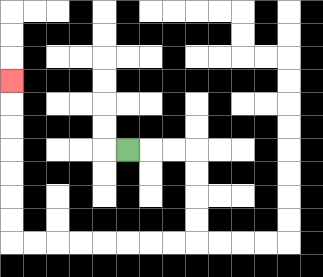{'start': '[5, 6]', 'end': '[0, 3]', 'path_directions': 'R,R,R,D,D,D,D,L,L,L,L,L,L,L,L,U,U,U,U,U,U,U', 'path_coordinates': '[[5, 6], [6, 6], [7, 6], [8, 6], [8, 7], [8, 8], [8, 9], [8, 10], [7, 10], [6, 10], [5, 10], [4, 10], [3, 10], [2, 10], [1, 10], [0, 10], [0, 9], [0, 8], [0, 7], [0, 6], [0, 5], [0, 4], [0, 3]]'}